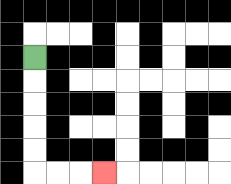{'start': '[1, 2]', 'end': '[4, 7]', 'path_directions': 'D,D,D,D,D,R,R,R', 'path_coordinates': '[[1, 2], [1, 3], [1, 4], [1, 5], [1, 6], [1, 7], [2, 7], [3, 7], [4, 7]]'}